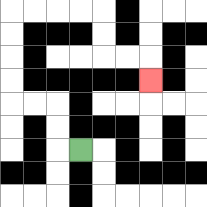{'start': '[3, 6]', 'end': '[6, 3]', 'path_directions': 'L,U,U,L,L,U,U,U,U,R,R,R,R,D,D,R,R,D', 'path_coordinates': '[[3, 6], [2, 6], [2, 5], [2, 4], [1, 4], [0, 4], [0, 3], [0, 2], [0, 1], [0, 0], [1, 0], [2, 0], [3, 0], [4, 0], [4, 1], [4, 2], [5, 2], [6, 2], [6, 3]]'}